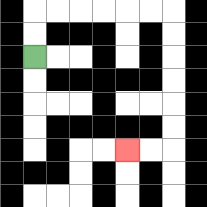{'start': '[1, 2]', 'end': '[5, 6]', 'path_directions': 'U,U,R,R,R,R,R,R,D,D,D,D,D,D,L,L', 'path_coordinates': '[[1, 2], [1, 1], [1, 0], [2, 0], [3, 0], [4, 0], [5, 0], [6, 0], [7, 0], [7, 1], [7, 2], [7, 3], [7, 4], [7, 5], [7, 6], [6, 6], [5, 6]]'}